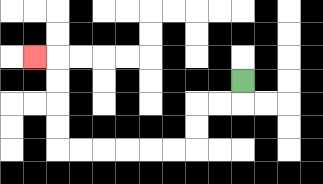{'start': '[10, 3]', 'end': '[1, 2]', 'path_directions': 'D,L,L,D,D,L,L,L,L,L,L,U,U,U,U,L', 'path_coordinates': '[[10, 3], [10, 4], [9, 4], [8, 4], [8, 5], [8, 6], [7, 6], [6, 6], [5, 6], [4, 6], [3, 6], [2, 6], [2, 5], [2, 4], [2, 3], [2, 2], [1, 2]]'}